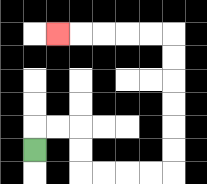{'start': '[1, 6]', 'end': '[2, 1]', 'path_directions': 'U,R,R,D,D,R,R,R,R,U,U,U,U,U,U,L,L,L,L,L', 'path_coordinates': '[[1, 6], [1, 5], [2, 5], [3, 5], [3, 6], [3, 7], [4, 7], [5, 7], [6, 7], [7, 7], [7, 6], [7, 5], [7, 4], [7, 3], [7, 2], [7, 1], [6, 1], [5, 1], [4, 1], [3, 1], [2, 1]]'}